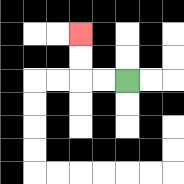{'start': '[5, 3]', 'end': '[3, 1]', 'path_directions': 'L,L,U,U', 'path_coordinates': '[[5, 3], [4, 3], [3, 3], [3, 2], [3, 1]]'}